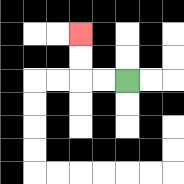{'start': '[5, 3]', 'end': '[3, 1]', 'path_directions': 'L,L,U,U', 'path_coordinates': '[[5, 3], [4, 3], [3, 3], [3, 2], [3, 1]]'}